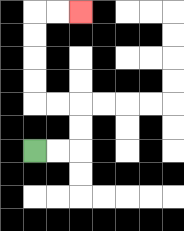{'start': '[1, 6]', 'end': '[3, 0]', 'path_directions': 'R,R,U,U,L,L,U,U,U,U,R,R', 'path_coordinates': '[[1, 6], [2, 6], [3, 6], [3, 5], [3, 4], [2, 4], [1, 4], [1, 3], [1, 2], [1, 1], [1, 0], [2, 0], [3, 0]]'}